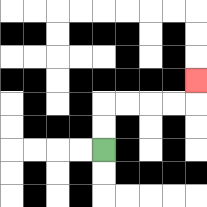{'start': '[4, 6]', 'end': '[8, 3]', 'path_directions': 'U,U,R,R,R,R,U', 'path_coordinates': '[[4, 6], [4, 5], [4, 4], [5, 4], [6, 4], [7, 4], [8, 4], [8, 3]]'}